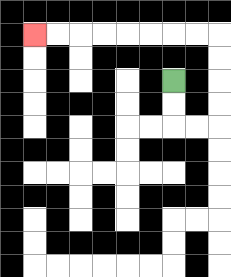{'start': '[7, 3]', 'end': '[1, 1]', 'path_directions': 'D,D,R,R,U,U,U,U,L,L,L,L,L,L,L,L', 'path_coordinates': '[[7, 3], [7, 4], [7, 5], [8, 5], [9, 5], [9, 4], [9, 3], [9, 2], [9, 1], [8, 1], [7, 1], [6, 1], [5, 1], [4, 1], [3, 1], [2, 1], [1, 1]]'}